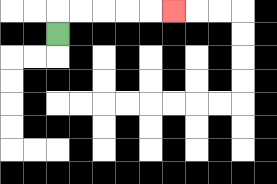{'start': '[2, 1]', 'end': '[7, 0]', 'path_directions': 'U,R,R,R,R,R', 'path_coordinates': '[[2, 1], [2, 0], [3, 0], [4, 0], [5, 0], [6, 0], [7, 0]]'}